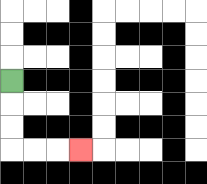{'start': '[0, 3]', 'end': '[3, 6]', 'path_directions': 'D,D,D,R,R,R', 'path_coordinates': '[[0, 3], [0, 4], [0, 5], [0, 6], [1, 6], [2, 6], [3, 6]]'}